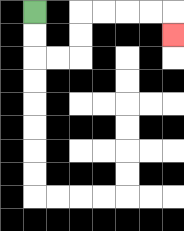{'start': '[1, 0]', 'end': '[7, 1]', 'path_directions': 'D,D,R,R,U,U,R,R,R,R,D', 'path_coordinates': '[[1, 0], [1, 1], [1, 2], [2, 2], [3, 2], [3, 1], [3, 0], [4, 0], [5, 0], [6, 0], [7, 0], [7, 1]]'}